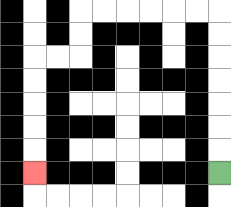{'start': '[9, 7]', 'end': '[1, 7]', 'path_directions': 'U,U,U,U,U,U,U,L,L,L,L,L,L,D,D,L,L,D,D,D,D,D', 'path_coordinates': '[[9, 7], [9, 6], [9, 5], [9, 4], [9, 3], [9, 2], [9, 1], [9, 0], [8, 0], [7, 0], [6, 0], [5, 0], [4, 0], [3, 0], [3, 1], [3, 2], [2, 2], [1, 2], [1, 3], [1, 4], [1, 5], [1, 6], [1, 7]]'}